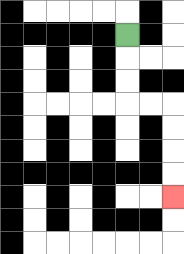{'start': '[5, 1]', 'end': '[7, 8]', 'path_directions': 'D,D,D,R,R,D,D,D,D', 'path_coordinates': '[[5, 1], [5, 2], [5, 3], [5, 4], [6, 4], [7, 4], [7, 5], [7, 6], [7, 7], [7, 8]]'}